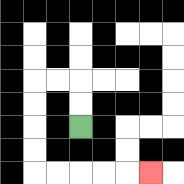{'start': '[3, 5]', 'end': '[6, 7]', 'path_directions': 'U,U,L,L,D,D,D,D,R,R,R,R,R', 'path_coordinates': '[[3, 5], [3, 4], [3, 3], [2, 3], [1, 3], [1, 4], [1, 5], [1, 6], [1, 7], [2, 7], [3, 7], [4, 7], [5, 7], [6, 7]]'}